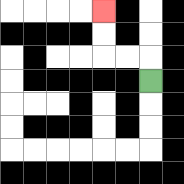{'start': '[6, 3]', 'end': '[4, 0]', 'path_directions': 'U,L,L,U,U', 'path_coordinates': '[[6, 3], [6, 2], [5, 2], [4, 2], [4, 1], [4, 0]]'}